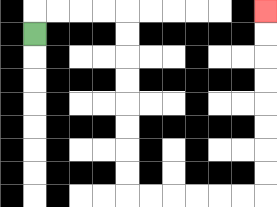{'start': '[1, 1]', 'end': '[11, 0]', 'path_directions': 'U,R,R,R,R,D,D,D,D,D,D,D,D,R,R,R,R,R,R,U,U,U,U,U,U,U,U', 'path_coordinates': '[[1, 1], [1, 0], [2, 0], [3, 0], [4, 0], [5, 0], [5, 1], [5, 2], [5, 3], [5, 4], [5, 5], [5, 6], [5, 7], [5, 8], [6, 8], [7, 8], [8, 8], [9, 8], [10, 8], [11, 8], [11, 7], [11, 6], [11, 5], [11, 4], [11, 3], [11, 2], [11, 1], [11, 0]]'}